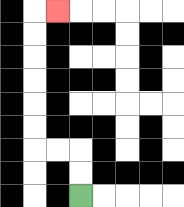{'start': '[3, 8]', 'end': '[2, 0]', 'path_directions': 'U,U,L,L,U,U,U,U,U,U,R', 'path_coordinates': '[[3, 8], [3, 7], [3, 6], [2, 6], [1, 6], [1, 5], [1, 4], [1, 3], [1, 2], [1, 1], [1, 0], [2, 0]]'}